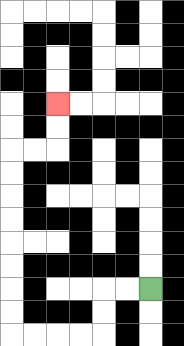{'start': '[6, 12]', 'end': '[2, 4]', 'path_directions': 'L,L,D,D,L,L,L,L,U,U,U,U,U,U,U,U,R,R,U,U', 'path_coordinates': '[[6, 12], [5, 12], [4, 12], [4, 13], [4, 14], [3, 14], [2, 14], [1, 14], [0, 14], [0, 13], [0, 12], [0, 11], [0, 10], [0, 9], [0, 8], [0, 7], [0, 6], [1, 6], [2, 6], [2, 5], [2, 4]]'}